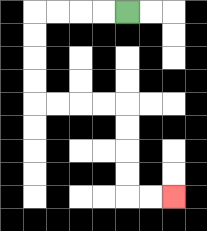{'start': '[5, 0]', 'end': '[7, 8]', 'path_directions': 'L,L,L,L,D,D,D,D,R,R,R,R,D,D,D,D,R,R', 'path_coordinates': '[[5, 0], [4, 0], [3, 0], [2, 0], [1, 0], [1, 1], [1, 2], [1, 3], [1, 4], [2, 4], [3, 4], [4, 4], [5, 4], [5, 5], [5, 6], [5, 7], [5, 8], [6, 8], [7, 8]]'}